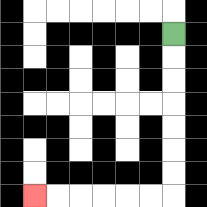{'start': '[7, 1]', 'end': '[1, 8]', 'path_directions': 'D,D,D,D,D,D,D,L,L,L,L,L,L', 'path_coordinates': '[[7, 1], [7, 2], [7, 3], [7, 4], [7, 5], [7, 6], [7, 7], [7, 8], [6, 8], [5, 8], [4, 8], [3, 8], [2, 8], [1, 8]]'}